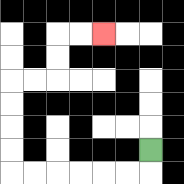{'start': '[6, 6]', 'end': '[4, 1]', 'path_directions': 'D,L,L,L,L,L,L,U,U,U,U,R,R,U,U,R,R', 'path_coordinates': '[[6, 6], [6, 7], [5, 7], [4, 7], [3, 7], [2, 7], [1, 7], [0, 7], [0, 6], [0, 5], [0, 4], [0, 3], [1, 3], [2, 3], [2, 2], [2, 1], [3, 1], [4, 1]]'}